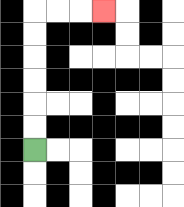{'start': '[1, 6]', 'end': '[4, 0]', 'path_directions': 'U,U,U,U,U,U,R,R,R', 'path_coordinates': '[[1, 6], [1, 5], [1, 4], [1, 3], [1, 2], [1, 1], [1, 0], [2, 0], [3, 0], [4, 0]]'}